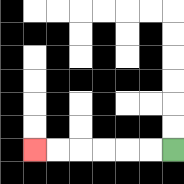{'start': '[7, 6]', 'end': '[1, 6]', 'path_directions': 'L,L,L,L,L,L', 'path_coordinates': '[[7, 6], [6, 6], [5, 6], [4, 6], [3, 6], [2, 6], [1, 6]]'}